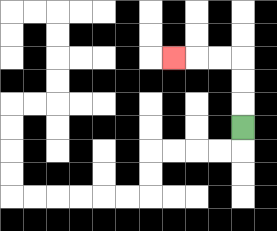{'start': '[10, 5]', 'end': '[7, 2]', 'path_directions': 'U,U,U,L,L,L', 'path_coordinates': '[[10, 5], [10, 4], [10, 3], [10, 2], [9, 2], [8, 2], [7, 2]]'}